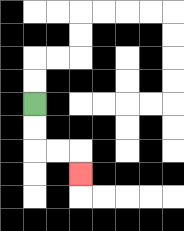{'start': '[1, 4]', 'end': '[3, 7]', 'path_directions': 'D,D,R,R,D', 'path_coordinates': '[[1, 4], [1, 5], [1, 6], [2, 6], [3, 6], [3, 7]]'}